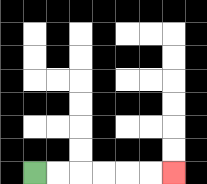{'start': '[1, 7]', 'end': '[7, 7]', 'path_directions': 'R,R,R,R,R,R', 'path_coordinates': '[[1, 7], [2, 7], [3, 7], [4, 7], [5, 7], [6, 7], [7, 7]]'}